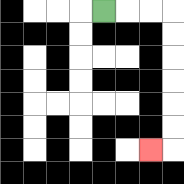{'start': '[4, 0]', 'end': '[6, 6]', 'path_directions': 'R,R,R,D,D,D,D,D,D,L', 'path_coordinates': '[[4, 0], [5, 0], [6, 0], [7, 0], [7, 1], [7, 2], [7, 3], [7, 4], [7, 5], [7, 6], [6, 6]]'}